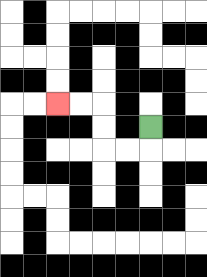{'start': '[6, 5]', 'end': '[2, 4]', 'path_directions': 'D,L,L,U,U,L,L', 'path_coordinates': '[[6, 5], [6, 6], [5, 6], [4, 6], [4, 5], [4, 4], [3, 4], [2, 4]]'}